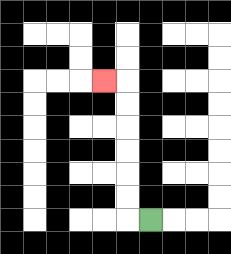{'start': '[6, 9]', 'end': '[4, 3]', 'path_directions': 'L,U,U,U,U,U,U,L', 'path_coordinates': '[[6, 9], [5, 9], [5, 8], [5, 7], [5, 6], [5, 5], [5, 4], [5, 3], [4, 3]]'}